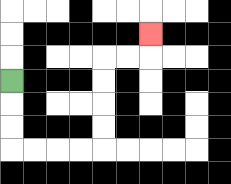{'start': '[0, 3]', 'end': '[6, 1]', 'path_directions': 'D,D,D,R,R,R,R,U,U,U,U,R,R,U', 'path_coordinates': '[[0, 3], [0, 4], [0, 5], [0, 6], [1, 6], [2, 6], [3, 6], [4, 6], [4, 5], [4, 4], [4, 3], [4, 2], [5, 2], [6, 2], [6, 1]]'}